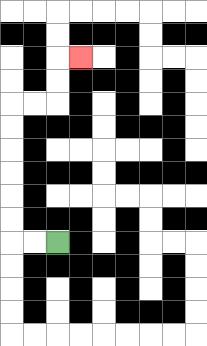{'start': '[2, 10]', 'end': '[3, 2]', 'path_directions': 'L,L,U,U,U,U,U,U,R,R,U,U,R', 'path_coordinates': '[[2, 10], [1, 10], [0, 10], [0, 9], [0, 8], [0, 7], [0, 6], [0, 5], [0, 4], [1, 4], [2, 4], [2, 3], [2, 2], [3, 2]]'}